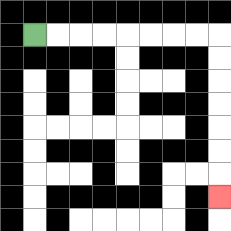{'start': '[1, 1]', 'end': '[9, 8]', 'path_directions': 'R,R,R,R,R,R,R,R,D,D,D,D,D,D,D', 'path_coordinates': '[[1, 1], [2, 1], [3, 1], [4, 1], [5, 1], [6, 1], [7, 1], [8, 1], [9, 1], [9, 2], [9, 3], [9, 4], [9, 5], [9, 6], [9, 7], [9, 8]]'}